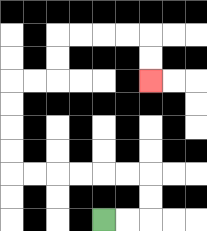{'start': '[4, 9]', 'end': '[6, 3]', 'path_directions': 'R,R,U,U,L,L,L,L,L,L,U,U,U,U,R,R,U,U,R,R,R,R,D,D', 'path_coordinates': '[[4, 9], [5, 9], [6, 9], [6, 8], [6, 7], [5, 7], [4, 7], [3, 7], [2, 7], [1, 7], [0, 7], [0, 6], [0, 5], [0, 4], [0, 3], [1, 3], [2, 3], [2, 2], [2, 1], [3, 1], [4, 1], [5, 1], [6, 1], [6, 2], [6, 3]]'}